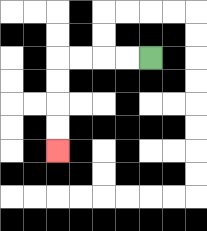{'start': '[6, 2]', 'end': '[2, 6]', 'path_directions': 'L,L,L,L,D,D,D,D', 'path_coordinates': '[[6, 2], [5, 2], [4, 2], [3, 2], [2, 2], [2, 3], [2, 4], [2, 5], [2, 6]]'}